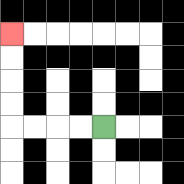{'start': '[4, 5]', 'end': '[0, 1]', 'path_directions': 'L,L,L,L,U,U,U,U', 'path_coordinates': '[[4, 5], [3, 5], [2, 5], [1, 5], [0, 5], [0, 4], [0, 3], [0, 2], [0, 1]]'}